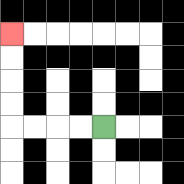{'start': '[4, 5]', 'end': '[0, 1]', 'path_directions': 'L,L,L,L,U,U,U,U', 'path_coordinates': '[[4, 5], [3, 5], [2, 5], [1, 5], [0, 5], [0, 4], [0, 3], [0, 2], [0, 1]]'}